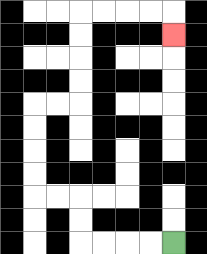{'start': '[7, 10]', 'end': '[7, 1]', 'path_directions': 'L,L,L,L,U,U,L,L,U,U,U,U,R,R,U,U,U,U,R,R,R,R,D', 'path_coordinates': '[[7, 10], [6, 10], [5, 10], [4, 10], [3, 10], [3, 9], [3, 8], [2, 8], [1, 8], [1, 7], [1, 6], [1, 5], [1, 4], [2, 4], [3, 4], [3, 3], [3, 2], [3, 1], [3, 0], [4, 0], [5, 0], [6, 0], [7, 0], [7, 1]]'}